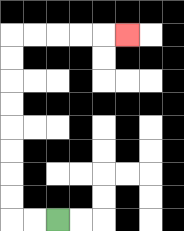{'start': '[2, 9]', 'end': '[5, 1]', 'path_directions': 'L,L,U,U,U,U,U,U,U,U,R,R,R,R,R', 'path_coordinates': '[[2, 9], [1, 9], [0, 9], [0, 8], [0, 7], [0, 6], [0, 5], [0, 4], [0, 3], [0, 2], [0, 1], [1, 1], [2, 1], [3, 1], [4, 1], [5, 1]]'}